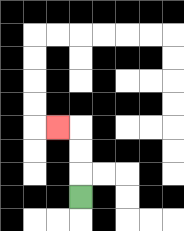{'start': '[3, 8]', 'end': '[2, 5]', 'path_directions': 'U,U,U,L', 'path_coordinates': '[[3, 8], [3, 7], [3, 6], [3, 5], [2, 5]]'}